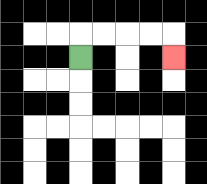{'start': '[3, 2]', 'end': '[7, 2]', 'path_directions': 'U,R,R,R,R,D', 'path_coordinates': '[[3, 2], [3, 1], [4, 1], [5, 1], [6, 1], [7, 1], [7, 2]]'}